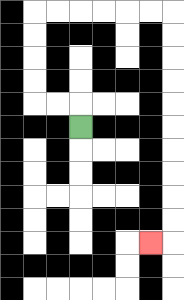{'start': '[3, 5]', 'end': '[6, 10]', 'path_directions': 'U,L,L,U,U,U,U,R,R,R,R,R,R,D,D,D,D,D,D,D,D,D,D,L', 'path_coordinates': '[[3, 5], [3, 4], [2, 4], [1, 4], [1, 3], [1, 2], [1, 1], [1, 0], [2, 0], [3, 0], [4, 0], [5, 0], [6, 0], [7, 0], [7, 1], [7, 2], [7, 3], [7, 4], [7, 5], [7, 6], [7, 7], [7, 8], [7, 9], [7, 10], [6, 10]]'}